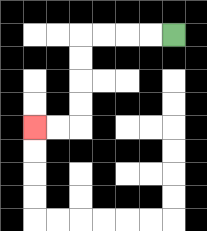{'start': '[7, 1]', 'end': '[1, 5]', 'path_directions': 'L,L,L,L,D,D,D,D,L,L', 'path_coordinates': '[[7, 1], [6, 1], [5, 1], [4, 1], [3, 1], [3, 2], [3, 3], [3, 4], [3, 5], [2, 5], [1, 5]]'}